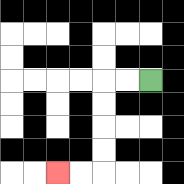{'start': '[6, 3]', 'end': '[2, 7]', 'path_directions': 'L,L,D,D,D,D,L,L', 'path_coordinates': '[[6, 3], [5, 3], [4, 3], [4, 4], [4, 5], [4, 6], [4, 7], [3, 7], [2, 7]]'}